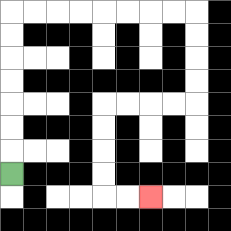{'start': '[0, 7]', 'end': '[6, 8]', 'path_directions': 'U,U,U,U,U,U,U,R,R,R,R,R,R,R,R,D,D,D,D,L,L,L,L,D,D,D,D,R,R', 'path_coordinates': '[[0, 7], [0, 6], [0, 5], [0, 4], [0, 3], [0, 2], [0, 1], [0, 0], [1, 0], [2, 0], [3, 0], [4, 0], [5, 0], [6, 0], [7, 0], [8, 0], [8, 1], [8, 2], [8, 3], [8, 4], [7, 4], [6, 4], [5, 4], [4, 4], [4, 5], [4, 6], [4, 7], [4, 8], [5, 8], [6, 8]]'}